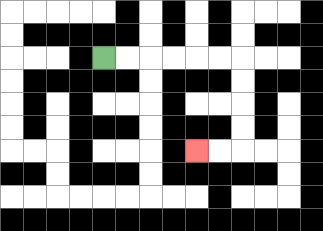{'start': '[4, 2]', 'end': '[8, 6]', 'path_directions': 'R,R,R,R,R,R,D,D,D,D,L,L', 'path_coordinates': '[[4, 2], [5, 2], [6, 2], [7, 2], [8, 2], [9, 2], [10, 2], [10, 3], [10, 4], [10, 5], [10, 6], [9, 6], [8, 6]]'}